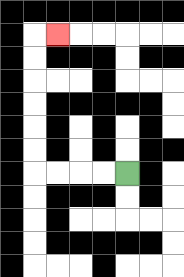{'start': '[5, 7]', 'end': '[2, 1]', 'path_directions': 'L,L,L,L,U,U,U,U,U,U,R', 'path_coordinates': '[[5, 7], [4, 7], [3, 7], [2, 7], [1, 7], [1, 6], [1, 5], [1, 4], [1, 3], [1, 2], [1, 1], [2, 1]]'}